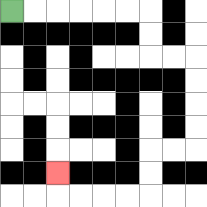{'start': '[0, 0]', 'end': '[2, 7]', 'path_directions': 'R,R,R,R,R,R,D,D,R,R,D,D,D,D,L,L,D,D,L,L,L,L,U', 'path_coordinates': '[[0, 0], [1, 0], [2, 0], [3, 0], [4, 0], [5, 0], [6, 0], [6, 1], [6, 2], [7, 2], [8, 2], [8, 3], [8, 4], [8, 5], [8, 6], [7, 6], [6, 6], [6, 7], [6, 8], [5, 8], [4, 8], [3, 8], [2, 8], [2, 7]]'}